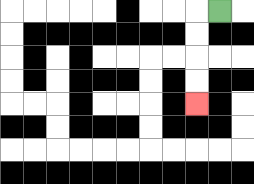{'start': '[9, 0]', 'end': '[8, 4]', 'path_directions': 'L,D,D,D,D', 'path_coordinates': '[[9, 0], [8, 0], [8, 1], [8, 2], [8, 3], [8, 4]]'}